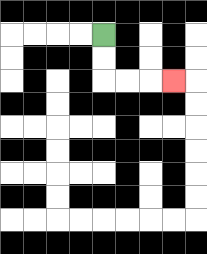{'start': '[4, 1]', 'end': '[7, 3]', 'path_directions': 'D,D,R,R,R', 'path_coordinates': '[[4, 1], [4, 2], [4, 3], [5, 3], [6, 3], [7, 3]]'}